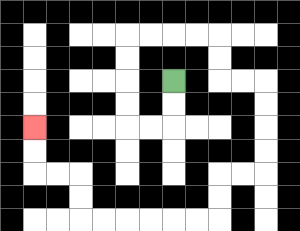{'start': '[7, 3]', 'end': '[1, 5]', 'path_directions': 'D,D,L,L,U,U,U,U,R,R,R,R,D,D,R,R,D,D,D,D,L,L,D,D,L,L,L,L,L,L,U,U,L,L,U,U', 'path_coordinates': '[[7, 3], [7, 4], [7, 5], [6, 5], [5, 5], [5, 4], [5, 3], [5, 2], [5, 1], [6, 1], [7, 1], [8, 1], [9, 1], [9, 2], [9, 3], [10, 3], [11, 3], [11, 4], [11, 5], [11, 6], [11, 7], [10, 7], [9, 7], [9, 8], [9, 9], [8, 9], [7, 9], [6, 9], [5, 9], [4, 9], [3, 9], [3, 8], [3, 7], [2, 7], [1, 7], [1, 6], [1, 5]]'}